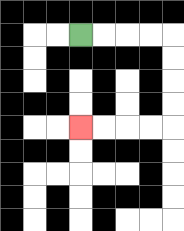{'start': '[3, 1]', 'end': '[3, 5]', 'path_directions': 'R,R,R,R,D,D,D,D,L,L,L,L', 'path_coordinates': '[[3, 1], [4, 1], [5, 1], [6, 1], [7, 1], [7, 2], [7, 3], [7, 4], [7, 5], [6, 5], [5, 5], [4, 5], [3, 5]]'}